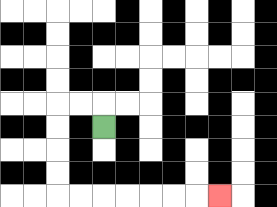{'start': '[4, 5]', 'end': '[9, 8]', 'path_directions': 'U,L,L,D,D,D,D,R,R,R,R,R,R,R', 'path_coordinates': '[[4, 5], [4, 4], [3, 4], [2, 4], [2, 5], [2, 6], [2, 7], [2, 8], [3, 8], [4, 8], [5, 8], [6, 8], [7, 8], [8, 8], [9, 8]]'}